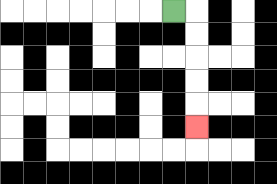{'start': '[7, 0]', 'end': '[8, 5]', 'path_directions': 'R,D,D,D,D,D', 'path_coordinates': '[[7, 0], [8, 0], [8, 1], [8, 2], [8, 3], [8, 4], [8, 5]]'}